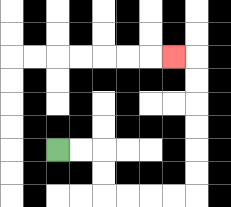{'start': '[2, 6]', 'end': '[7, 2]', 'path_directions': 'R,R,D,D,R,R,R,R,U,U,U,U,U,U,L', 'path_coordinates': '[[2, 6], [3, 6], [4, 6], [4, 7], [4, 8], [5, 8], [6, 8], [7, 8], [8, 8], [8, 7], [8, 6], [8, 5], [8, 4], [8, 3], [8, 2], [7, 2]]'}